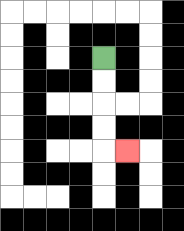{'start': '[4, 2]', 'end': '[5, 6]', 'path_directions': 'D,D,D,D,R', 'path_coordinates': '[[4, 2], [4, 3], [4, 4], [4, 5], [4, 6], [5, 6]]'}